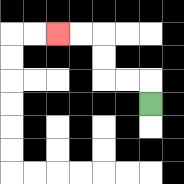{'start': '[6, 4]', 'end': '[2, 1]', 'path_directions': 'U,L,L,U,U,L,L', 'path_coordinates': '[[6, 4], [6, 3], [5, 3], [4, 3], [4, 2], [4, 1], [3, 1], [2, 1]]'}